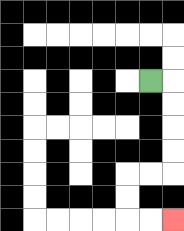{'start': '[6, 3]', 'end': '[7, 9]', 'path_directions': 'R,D,D,D,D,L,L,D,D,R,R', 'path_coordinates': '[[6, 3], [7, 3], [7, 4], [7, 5], [7, 6], [7, 7], [6, 7], [5, 7], [5, 8], [5, 9], [6, 9], [7, 9]]'}